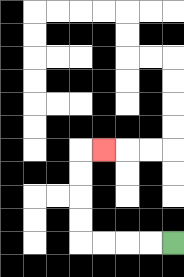{'start': '[7, 10]', 'end': '[4, 6]', 'path_directions': 'L,L,L,L,U,U,U,U,R', 'path_coordinates': '[[7, 10], [6, 10], [5, 10], [4, 10], [3, 10], [3, 9], [3, 8], [3, 7], [3, 6], [4, 6]]'}